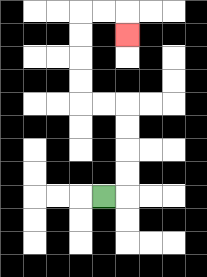{'start': '[4, 8]', 'end': '[5, 1]', 'path_directions': 'R,U,U,U,U,L,L,U,U,U,U,R,R,D', 'path_coordinates': '[[4, 8], [5, 8], [5, 7], [5, 6], [5, 5], [5, 4], [4, 4], [3, 4], [3, 3], [3, 2], [3, 1], [3, 0], [4, 0], [5, 0], [5, 1]]'}